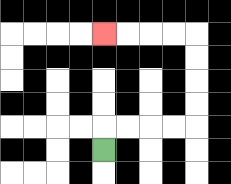{'start': '[4, 6]', 'end': '[4, 1]', 'path_directions': 'U,R,R,R,R,U,U,U,U,L,L,L,L', 'path_coordinates': '[[4, 6], [4, 5], [5, 5], [6, 5], [7, 5], [8, 5], [8, 4], [8, 3], [8, 2], [8, 1], [7, 1], [6, 1], [5, 1], [4, 1]]'}